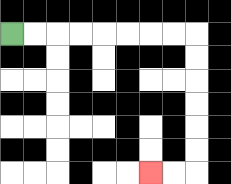{'start': '[0, 1]', 'end': '[6, 7]', 'path_directions': 'R,R,R,R,R,R,R,R,D,D,D,D,D,D,L,L', 'path_coordinates': '[[0, 1], [1, 1], [2, 1], [3, 1], [4, 1], [5, 1], [6, 1], [7, 1], [8, 1], [8, 2], [8, 3], [8, 4], [8, 5], [8, 6], [8, 7], [7, 7], [6, 7]]'}